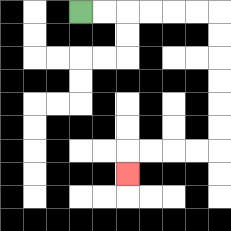{'start': '[3, 0]', 'end': '[5, 7]', 'path_directions': 'R,R,R,R,R,R,D,D,D,D,D,D,L,L,L,L,D', 'path_coordinates': '[[3, 0], [4, 0], [5, 0], [6, 0], [7, 0], [8, 0], [9, 0], [9, 1], [9, 2], [9, 3], [9, 4], [9, 5], [9, 6], [8, 6], [7, 6], [6, 6], [5, 6], [5, 7]]'}